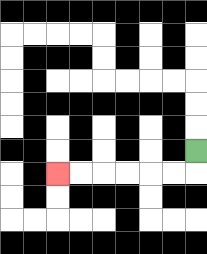{'start': '[8, 6]', 'end': '[2, 7]', 'path_directions': 'D,L,L,L,L,L,L', 'path_coordinates': '[[8, 6], [8, 7], [7, 7], [6, 7], [5, 7], [4, 7], [3, 7], [2, 7]]'}